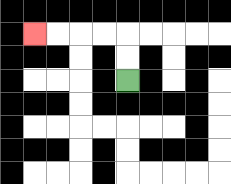{'start': '[5, 3]', 'end': '[1, 1]', 'path_directions': 'U,U,L,L,L,L', 'path_coordinates': '[[5, 3], [5, 2], [5, 1], [4, 1], [3, 1], [2, 1], [1, 1]]'}